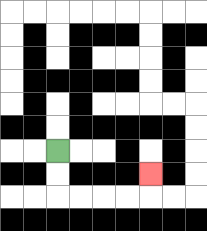{'start': '[2, 6]', 'end': '[6, 7]', 'path_directions': 'D,D,R,R,R,R,U', 'path_coordinates': '[[2, 6], [2, 7], [2, 8], [3, 8], [4, 8], [5, 8], [6, 8], [6, 7]]'}